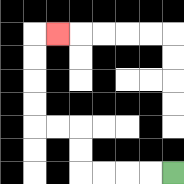{'start': '[7, 7]', 'end': '[2, 1]', 'path_directions': 'L,L,L,L,U,U,L,L,U,U,U,U,R', 'path_coordinates': '[[7, 7], [6, 7], [5, 7], [4, 7], [3, 7], [3, 6], [3, 5], [2, 5], [1, 5], [1, 4], [1, 3], [1, 2], [1, 1], [2, 1]]'}